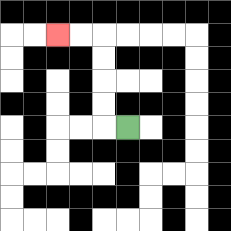{'start': '[5, 5]', 'end': '[2, 1]', 'path_directions': 'L,U,U,U,U,L,L', 'path_coordinates': '[[5, 5], [4, 5], [4, 4], [4, 3], [4, 2], [4, 1], [3, 1], [2, 1]]'}